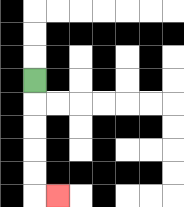{'start': '[1, 3]', 'end': '[2, 8]', 'path_directions': 'D,D,D,D,D,R', 'path_coordinates': '[[1, 3], [1, 4], [1, 5], [1, 6], [1, 7], [1, 8], [2, 8]]'}